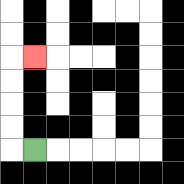{'start': '[1, 6]', 'end': '[1, 2]', 'path_directions': 'L,U,U,U,U,R', 'path_coordinates': '[[1, 6], [0, 6], [0, 5], [0, 4], [0, 3], [0, 2], [1, 2]]'}